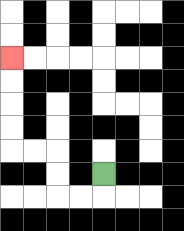{'start': '[4, 7]', 'end': '[0, 2]', 'path_directions': 'D,L,L,U,U,L,L,U,U,U,U', 'path_coordinates': '[[4, 7], [4, 8], [3, 8], [2, 8], [2, 7], [2, 6], [1, 6], [0, 6], [0, 5], [0, 4], [0, 3], [0, 2]]'}